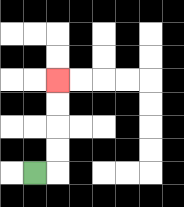{'start': '[1, 7]', 'end': '[2, 3]', 'path_directions': 'R,U,U,U,U', 'path_coordinates': '[[1, 7], [2, 7], [2, 6], [2, 5], [2, 4], [2, 3]]'}